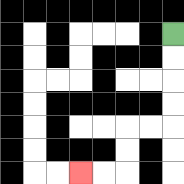{'start': '[7, 1]', 'end': '[3, 7]', 'path_directions': 'D,D,D,D,L,L,D,D,L,L', 'path_coordinates': '[[7, 1], [7, 2], [7, 3], [7, 4], [7, 5], [6, 5], [5, 5], [5, 6], [5, 7], [4, 7], [3, 7]]'}